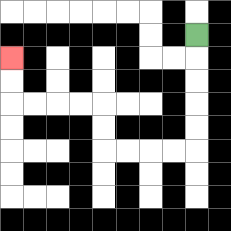{'start': '[8, 1]', 'end': '[0, 2]', 'path_directions': 'D,D,D,D,D,L,L,L,L,U,U,L,L,L,L,U,U', 'path_coordinates': '[[8, 1], [8, 2], [8, 3], [8, 4], [8, 5], [8, 6], [7, 6], [6, 6], [5, 6], [4, 6], [4, 5], [4, 4], [3, 4], [2, 4], [1, 4], [0, 4], [0, 3], [0, 2]]'}